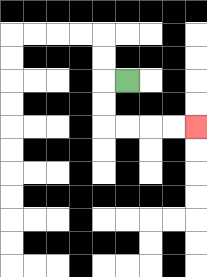{'start': '[5, 3]', 'end': '[8, 5]', 'path_directions': 'L,D,D,R,R,R,R', 'path_coordinates': '[[5, 3], [4, 3], [4, 4], [4, 5], [5, 5], [6, 5], [7, 5], [8, 5]]'}